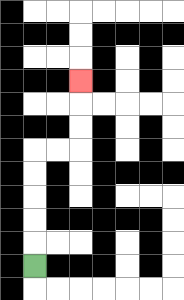{'start': '[1, 11]', 'end': '[3, 3]', 'path_directions': 'U,U,U,U,U,R,R,U,U,U', 'path_coordinates': '[[1, 11], [1, 10], [1, 9], [1, 8], [1, 7], [1, 6], [2, 6], [3, 6], [3, 5], [3, 4], [3, 3]]'}